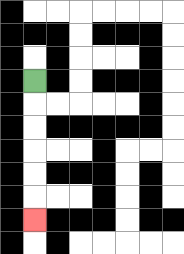{'start': '[1, 3]', 'end': '[1, 9]', 'path_directions': 'D,D,D,D,D,D', 'path_coordinates': '[[1, 3], [1, 4], [1, 5], [1, 6], [1, 7], [1, 8], [1, 9]]'}